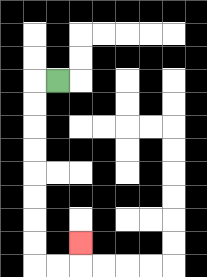{'start': '[2, 3]', 'end': '[3, 10]', 'path_directions': 'L,D,D,D,D,D,D,D,D,R,R,U', 'path_coordinates': '[[2, 3], [1, 3], [1, 4], [1, 5], [1, 6], [1, 7], [1, 8], [1, 9], [1, 10], [1, 11], [2, 11], [3, 11], [3, 10]]'}